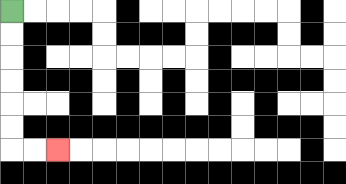{'start': '[0, 0]', 'end': '[2, 6]', 'path_directions': 'D,D,D,D,D,D,R,R', 'path_coordinates': '[[0, 0], [0, 1], [0, 2], [0, 3], [0, 4], [0, 5], [0, 6], [1, 6], [2, 6]]'}